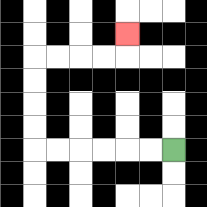{'start': '[7, 6]', 'end': '[5, 1]', 'path_directions': 'L,L,L,L,L,L,U,U,U,U,R,R,R,R,U', 'path_coordinates': '[[7, 6], [6, 6], [5, 6], [4, 6], [3, 6], [2, 6], [1, 6], [1, 5], [1, 4], [1, 3], [1, 2], [2, 2], [3, 2], [4, 2], [5, 2], [5, 1]]'}